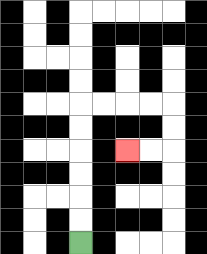{'start': '[3, 10]', 'end': '[5, 6]', 'path_directions': 'U,U,U,U,U,U,R,R,R,R,D,D,L,L', 'path_coordinates': '[[3, 10], [3, 9], [3, 8], [3, 7], [3, 6], [3, 5], [3, 4], [4, 4], [5, 4], [6, 4], [7, 4], [7, 5], [7, 6], [6, 6], [5, 6]]'}